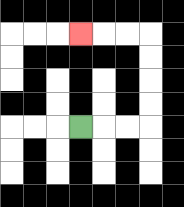{'start': '[3, 5]', 'end': '[3, 1]', 'path_directions': 'R,R,R,U,U,U,U,L,L,L', 'path_coordinates': '[[3, 5], [4, 5], [5, 5], [6, 5], [6, 4], [6, 3], [6, 2], [6, 1], [5, 1], [4, 1], [3, 1]]'}